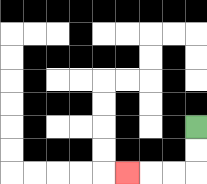{'start': '[8, 5]', 'end': '[5, 7]', 'path_directions': 'D,D,L,L,L', 'path_coordinates': '[[8, 5], [8, 6], [8, 7], [7, 7], [6, 7], [5, 7]]'}